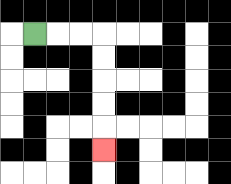{'start': '[1, 1]', 'end': '[4, 6]', 'path_directions': 'R,R,R,D,D,D,D,D', 'path_coordinates': '[[1, 1], [2, 1], [3, 1], [4, 1], [4, 2], [4, 3], [4, 4], [4, 5], [4, 6]]'}